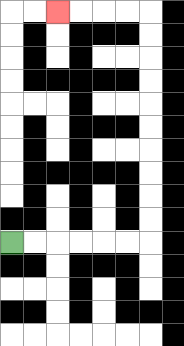{'start': '[0, 10]', 'end': '[2, 0]', 'path_directions': 'R,R,R,R,R,R,U,U,U,U,U,U,U,U,U,U,L,L,L,L', 'path_coordinates': '[[0, 10], [1, 10], [2, 10], [3, 10], [4, 10], [5, 10], [6, 10], [6, 9], [6, 8], [6, 7], [6, 6], [6, 5], [6, 4], [6, 3], [6, 2], [6, 1], [6, 0], [5, 0], [4, 0], [3, 0], [2, 0]]'}